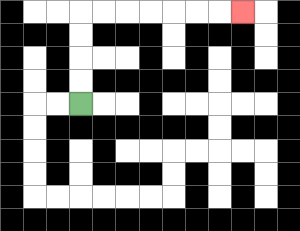{'start': '[3, 4]', 'end': '[10, 0]', 'path_directions': 'U,U,U,U,R,R,R,R,R,R,R', 'path_coordinates': '[[3, 4], [3, 3], [3, 2], [3, 1], [3, 0], [4, 0], [5, 0], [6, 0], [7, 0], [8, 0], [9, 0], [10, 0]]'}